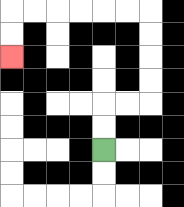{'start': '[4, 6]', 'end': '[0, 2]', 'path_directions': 'U,U,R,R,U,U,U,U,L,L,L,L,L,L,D,D', 'path_coordinates': '[[4, 6], [4, 5], [4, 4], [5, 4], [6, 4], [6, 3], [6, 2], [6, 1], [6, 0], [5, 0], [4, 0], [3, 0], [2, 0], [1, 0], [0, 0], [0, 1], [0, 2]]'}